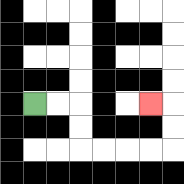{'start': '[1, 4]', 'end': '[6, 4]', 'path_directions': 'R,R,D,D,R,R,R,R,U,U,L', 'path_coordinates': '[[1, 4], [2, 4], [3, 4], [3, 5], [3, 6], [4, 6], [5, 6], [6, 6], [7, 6], [7, 5], [7, 4], [6, 4]]'}